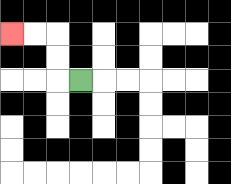{'start': '[3, 3]', 'end': '[0, 1]', 'path_directions': 'L,U,U,L,L', 'path_coordinates': '[[3, 3], [2, 3], [2, 2], [2, 1], [1, 1], [0, 1]]'}